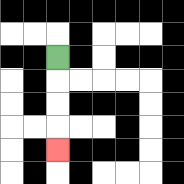{'start': '[2, 2]', 'end': '[2, 6]', 'path_directions': 'D,D,D,D', 'path_coordinates': '[[2, 2], [2, 3], [2, 4], [2, 5], [2, 6]]'}